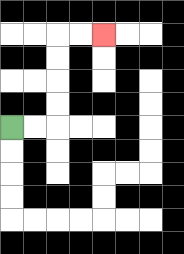{'start': '[0, 5]', 'end': '[4, 1]', 'path_directions': 'R,R,U,U,U,U,R,R', 'path_coordinates': '[[0, 5], [1, 5], [2, 5], [2, 4], [2, 3], [2, 2], [2, 1], [3, 1], [4, 1]]'}